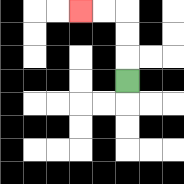{'start': '[5, 3]', 'end': '[3, 0]', 'path_directions': 'U,U,U,L,L', 'path_coordinates': '[[5, 3], [5, 2], [5, 1], [5, 0], [4, 0], [3, 0]]'}